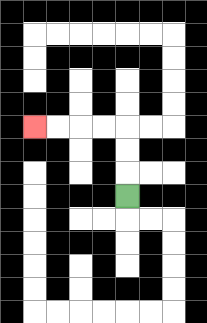{'start': '[5, 8]', 'end': '[1, 5]', 'path_directions': 'U,U,U,L,L,L,L', 'path_coordinates': '[[5, 8], [5, 7], [5, 6], [5, 5], [4, 5], [3, 5], [2, 5], [1, 5]]'}